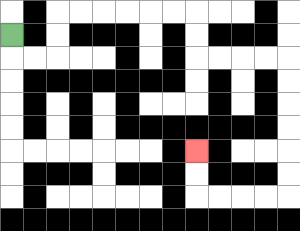{'start': '[0, 1]', 'end': '[8, 6]', 'path_directions': 'D,R,R,U,U,R,R,R,R,R,R,D,D,R,R,R,R,D,D,D,D,D,D,L,L,L,L,U,U', 'path_coordinates': '[[0, 1], [0, 2], [1, 2], [2, 2], [2, 1], [2, 0], [3, 0], [4, 0], [5, 0], [6, 0], [7, 0], [8, 0], [8, 1], [8, 2], [9, 2], [10, 2], [11, 2], [12, 2], [12, 3], [12, 4], [12, 5], [12, 6], [12, 7], [12, 8], [11, 8], [10, 8], [9, 8], [8, 8], [8, 7], [8, 6]]'}